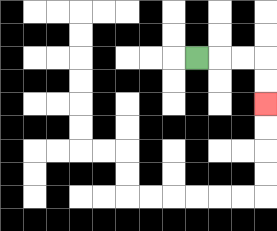{'start': '[8, 2]', 'end': '[11, 4]', 'path_directions': 'R,R,R,D,D', 'path_coordinates': '[[8, 2], [9, 2], [10, 2], [11, 2], [11, 3], [11, 4]]'}